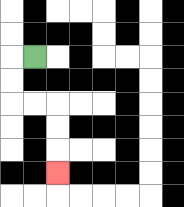{'start': '[1, 2]', 'end': '[2, 7]', 'path_directions': 'L,D,D,R,R,D,D,D', 'path_coordinates': '[[1, 2], [0, 2], [0, 3], [0, 4], [1, 4], [2, 4], [2, 5], [2, 6], [2, 7]]'}